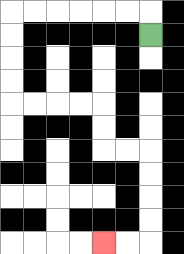{'start': '[6, 1]', 'end': '[4, 10]', 'path_directions': 'U,L,L,L,L,L,L,D,D,D,D,R,R,R,R,D,D,R,R,D,D,D,D,L,L', 'path_coordinates': '[[6, 1], [6, 0], [5, 0], [4, 0], [3, 0], [2, 0], [1, 0], [0, 0], [0, 1], [0, 2], [0, 3], [0, 4], [1, 4], [2, 4], [3, 4], [4, 4], [4, 5], [4, 6], [5, 6], [6, 6], [6, 7], [6, 8], [6, 9], [6, 10], [5, 10], [4, 10]]'}